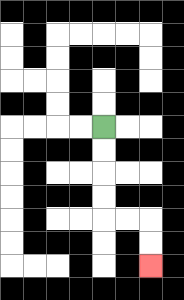{'start': '[4, 5]', 'end': '[6, 11]', 'path_directions': 'D,D,D,D,R,R,D,D', 'path_coordinates': '[[4, 5], [4, 6], [4, 7], [4, 8], [4, 9], [5, 9], [6, 9], [6, 10], [6, 11]]'}